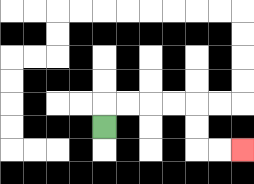{'start': '[4, 5]', 'end': '[10, 6]', 'path_directions': 'U,R,R,R,R,D,D,R,R', 'path_coordinates': '[[4, 5], [4, 4], [5, 4], [6, 4], [7, 4], [8, 4], [8, 5], [8, 6], [9, 6], [10, 6]]'}